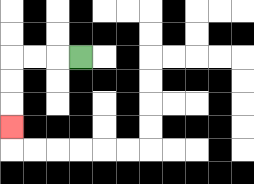{'start': '[3, 2]', 'end': '[0, 5]', 'path_directions': 'L,L,L,D,D,D', 'path_coordinates': '[[3, 2], [2, 2], [1, 2], [0, 2], [0, 3], [0, 4], [0, 5]]'}